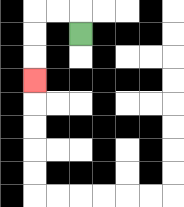{'start': '[3, 1]', 'end': '[1, 3]', 'path_directions': 'U,L,L,D,D,D', 'path_coordinates': '[[3, 1], [3, 0], [2, 0], [1, 0], [1, 1], [1, 2], [1, 3]]'}